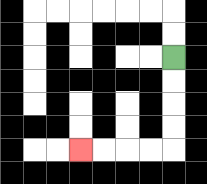{'start': '[7, 2]', 'end': '[3, 6]', 'path_directions': 'D,D,D,D,L,L,L,L', 'path_coordinates': '[[7, 2], [7, 3], [7, 4], [7, 5], [7, 6], [6, 6], [5, 6], [4, 6], [3, 6]]'}